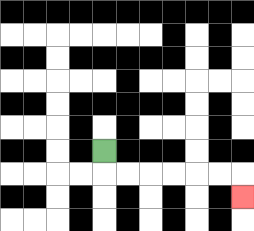{'start': '[4, 6]', 'end': '[10, 8]', 'path_directions': 'D,R,R,R,R,R,R,D', 'path_coordinates': '[[4, 6], [4, 7], [5, 7], [6, 7], [7, 7], [8, 7], [9, 7], [10, 7], [10, 8]]'}